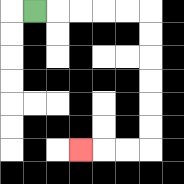{'start': '[1, 0]', 'end': '[3, 6]', 'path_directions': 'R,R,R,R,R,D,D,D,D,D,D,L,L,L', 'path_coordinates': '[[1, 0], [2, 0], [3, 0], [4, 0], [5, 0], [6, 0], [6, 1], [6, 2], [6, 3], [6, 4], [6, 5], [6, 6], [5, 6], [4, 6], [3, 6]]'}